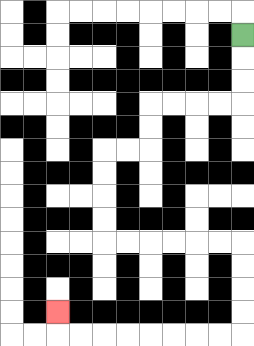{'start': '[10, 1]', 'end': '[2, 13]', 'path_directions': 'D,D,D,L,L,L,L,D,D,L,L,D,D,D,D,R,R,R,R,R,R,D,D,D,D,L,L,L,L,L,L,L,L,U', 'path_coordinates': '[[10, 1], [10, 2], [10, 3], [10, 4], [9, 4], [8, 4], [7, 4], [6, 4], [6, 5], [6, 6], [5, 6], [4, 6], [4, 7], [4, 8], [4, 9], [4, 10], [5, 10], [6, 10], [7, 10], [8, 10], [9, 10], [10, 10], [10, 11], [10, 12], [10, 13], [10, 14], [9, 14], [8, 14], [7, 14], [6, 14], [5, 14], [4, 14], [3, 14], [2, 14], [2, 13]]'}